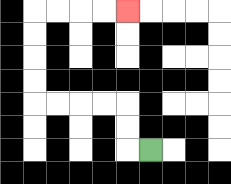{'start': '[6, 6]', 'end': '[5, 0]', 'path_directions': 'L,U,U,L,L,L,L,U,U,U,U,R,R,R,R', 'path_coordinates': '[[6, 6], [5, 6], [5, 5], [5, 4], [4, 4], [3, 4], [2, 4], [1, 4], [1, 3], [1, 2], [1, 1], [1, 0], [2, 0], [3, 0], [4, 0], [5, 0]]'}